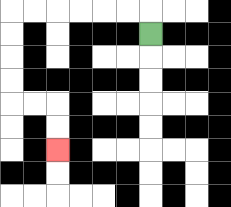{'start': '[6, 1]', 'end': '[2, 6]', 'path_directions': 'U,L,L,L,L,L,L,D,D,D,D,R,R,D,D', 'path_coordinates': '[[6, 1], [6, 0], [5, 0], [4, 0], [3, 0], [2, 0], [1, 0], [0, 0], [0, 1], [0, 2], [0, 3], [0, 4], [1, 4], [2, 4], [2, 5], [2, 6]]'}